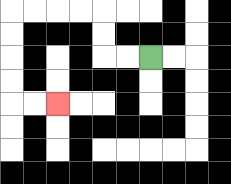{'start': '[6, 2]', 'end': '[2, 4]', 'path_directions': 'L,L,U,U,L,L,L,L,D,D,D,D,R,R', 'path_coordinates': '[[6, 2], [5, 2], [4, 2], [4, 1], [4, 0], [3, 0], [2, 0], [1, 0], [0, 0], [0, 1], [0, 2], [0, 3], [0, 4], [1, 4], [2, 4]]'}